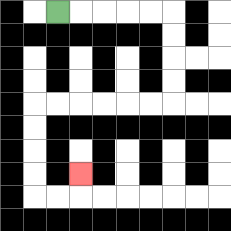{'start': '[2, 0]', 'end': '[3, 7]', 'path_directions': 'R,R,R,R,R,D,D,D,D,L,L,L,L,L,L,D,D,D,D,R,R,U', 'path_coordinates': '[[2, 0], [3, 0], [4, 0], [5, 0], [6, 0], [7, 0], [7, 1], [7, 2], [7, 3], [7, 4], [6, 4], [5, 4], [4, 4], [3, 4], [2, 4], [1, 4], [1, 5], [1, 6], [1, 7], [1, 8], [2, 8], [3, 8], [3, 7]]'}